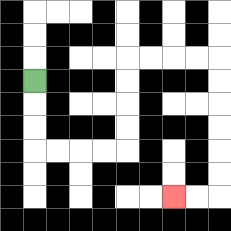{'start': '[1, 3]', 'end': '[7, 8]', 'path_directions': 'D,D,D,R,R,R,R,U,U,U,U,R,R,R,R,D,D,D,D,D,D,L,L', 'path_coordinates': '[[1, 3], [1, 4], [1, 5], [1, 6], [2, 6], [3, 6], [4, 6], [5, 6], [5, 5], [5, 4], [5, 3], [5, 2], [6, 2], [7, 2], [8, 2], [9, 2], [9, 3], [9, 4], [9, 5], [9, 6], [9, 7], [9, 8], [8, 8], [7, 8]]'}